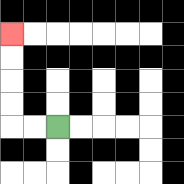{'start': '[2, 5]', 'end': '[0, 1]', 'path_directions': 'L,L,U,U,U,U', 'path_coordinates': '[[2, 5], [1, 5], [0, 5], [0, 4], [0, 3], [0, 2], [0, 1]]'}